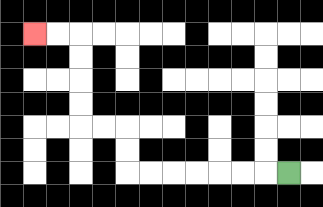{'start': '[12, 7]', 'end': '[1, 1]', 'path_directions': 'L,L,L,L,L,L,L,U,U,L,L,U,U,U,U,L,L', 'path_coordinates': '[[12, 7], [11, 7], [10, 7], [9, 7], [8, 7], [7, 7], [6, 7], [5, 7], [5, 6], [5, 5], [4, 5], [3, 5], [3, 4], [3, 3], [3, 2], [3, 1], [2, 1], [1, 1]]'}